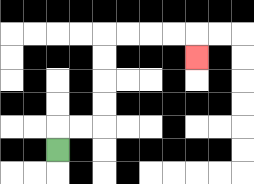{'start': '[2, 6]', 'end': '[8, 2]', 'path_directions': 'U,R,R,U,U,U,U,R,R,R,R,D', 'path_coordinates': '[[2, 6], [2, 5], [3, 5], [4, 5], [4, 4], [4, 3], [4, 2], [4, 1], [5, 1], [6, 1], [7, 1], [8, 1], [8, 2]]'}